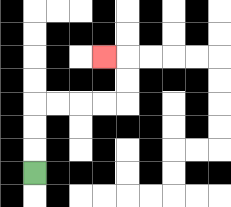{'start': '[1, 7]', 'end': '[4, 2]', 'path_directions': 'U,U,U,R,R,R,R,U,U,L', 'path_coordinates': '[[1, 7], [1, 6], [1, 5], [1, 4], [2, 4], [3, 4], [4, 4], [5, 4], [5, 3], [5, 2], [4, 2]]'}